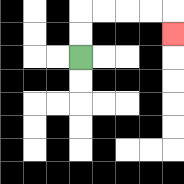{'start': '[3, 2]', 'end': '[7, 1]', 'path_directions': 'U,U,R,R,R,R,D', 'path_coordinates': '[[3, 2], [3, 1], [3, 0], [4, 0], [5, 0], [6, 0], [7, 0], [7, 1]]'}